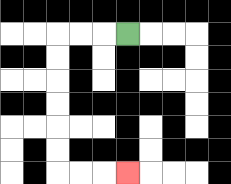{'start': '[5, 1]', 'end': '[5, 7]', 'path_directions': 'L,L,L,D,D,D,D,D,D,R,R,R', 'path_coordinates': '[[5, 1], [4, 1], [3, 1], [2, 1], [2, 2], [2, 3], [2, 4], [2, 5], [2, 6], [2, 7], [3, 7], [4, 7], [5, 7]]'}